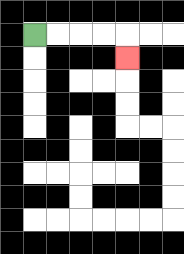{'start': '[1, 1]', 'end': '[5, 2]', 'path_directions': 'R,R,R,R,D', 'path_coordinates': '[[1, 1], [2, 1], [3, 1], [4, 1], [5, 1], [5, 2]]'}